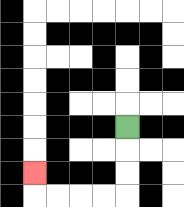{'start': '[5, 5]', 'end': '[1, 7]', 'path_directions': 'D,D,D,L,L,L,L,U', 'path_coordinates': '[[5, 5], [5, 6], [5, 7], [5, 8], [4, 8], [3, 8], [2, 8], [1, 8], [1, 7]]'}